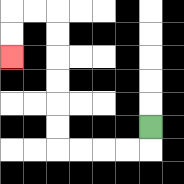{'start': '[6, 5]', 'end': '[0, 2]', 'path_directions': 'D,L,L,L,L,U,U,U,U,U,U,L,L,D,D', 'path_coordinates': '[[6, 5], [6, 6], [5, 6], [4, 6], [3, 6], [2, 6], [2, 5], [2, 4], [2, 3], [2, 2], [2, 1], [2, 0], [1, 0], [0, 0], [0, 1], [0, 2]]'}